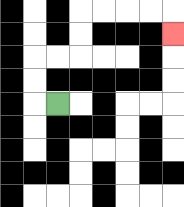{'start': '[2, 4]', 'end': '[7, 1]', 'path_directions': 'L,U,U,R,R,U,U,R,R,R,R,D', 'path_coordinates': '[[2, 4], [1, 4], [1, 3], [1, 2], [2, 2], [3, 2], [3, 1], [3, 0], [4, 0], [5, 0], [6, 0], [7, 0], [7, 1]]'}